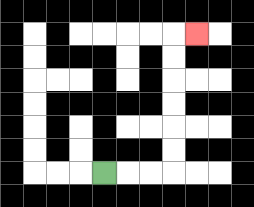{'start': '[4, 7]', 'end': '[8, 1]', 'path_directions': 'R,R,R,U,U,U,U,U,U,R', 'path_coordinates': '[[4, 7], [5, 7], [6, 7], [7, 7], [7, 6], [7, 5], [7, 4], [7, 3], [7, 2], [7, 1], [8, 1]]'}